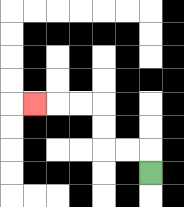{'start': '[6, 7]', 'end': '[1, 4]', 'path_directions': 'U,L,L,U,U,L,L,L', 'path_coordinates': '[[6, 7], [6, 6], [5, 6], [4, 6], [4, 5], [4, 4], [3, 4], [2, 4], [1, 4]]'}